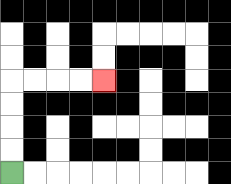{'start': '[0, 7]', 'end': '[4, 3]', 'path_directions': 'U,U,U,U,R,R,R,R', 'path_coordinates': '[[0, 7], [0, 6], [0, 5], [0, 4], [0, 3], [1, 3], [2, 3], [3, 3], [4, 3]]'}